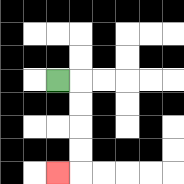{'start': '[2, 3]', 'end': '[2, 7]', 'path_directions': 'R,D,D,D,D,L', 'path_coordinates': '[[2, 3], [3, 3], [3, 4], [3, 5], [3, 6], [3, 7], [2, 7]]'}